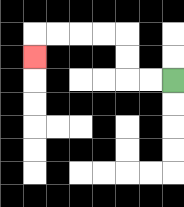{'start': '[7, 3]', 'end': '[1, 2]', 'path_directions': 'L,L,U,U,L,L,L,L,D', 'path_coordinates': '[[7, 3], [6, 3], [5, 3], [5, 2], [5, 1], [4, 1], [3, 1], [2, 1], [1, 1], [1, 2]]'}